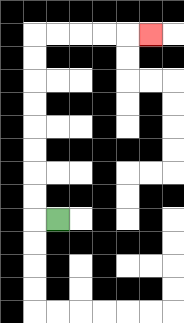{'start': '[2, 9]', 'end': '[6, 1]', 'path_directions': 'L,U,U,U,U,U,U,U,U,R,R,R,R,R', 'path_coordinates': '[[2, 9], [1, 9], [1, 8], [1, 7], [1, 6], [1, 5], [1, 4], [1, 3], [1, 2], [1, 1], [2, 1], [3, 1], [4, 1], [5, 1], [6, 1]]'}